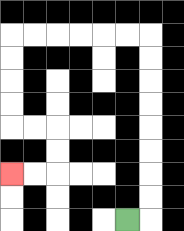{'start': '[5, 9]', 'end': '[0, 7]', 'path_directions': 'R,U,U,U,U,U,U,U,U,L,L,L,L,L,L,D,D,D,D,R,R,D,D,L,L', 'path_coordinates': '[[5, 9], [6, 9], [6, 8], [6, 7], [6, 6], [6, 5], [6, 4], [6, 3], [6, 2], [6, 1], [5, 1], [4, 1], [3, 1], [2, 1], [1, 1], [0, 1], [0, 2], [0, 3], [0, 4], [0, 5], [1, 5], [2, 5], [2, 6], [2, 7], [1, 7], [0, 7]]'}